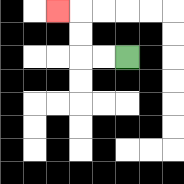{'start': '[5, 2]', 'end': '[2, 0]', 'path_directions': 'L,L,U,U,L', 'path_coordinates': '[[5, 2], [4, 2], [3, 2], [3, 1], [3, 0], [2, 0]]'}